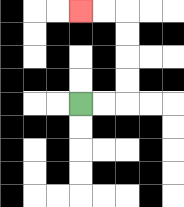{'start': '[3, 4]', 'end': '[3, 0]', 'path_directions': 'R,R,U,U,U,U,L,L', 'path_coordinates': '[[3, 4], [4, 4], [5, 4], [5, 3], [5, 2], [5, 1], [5, 0], [4, 0], [3, 0]]'}